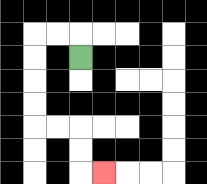{'start': '[3, 2]', 'end': '[4, 7]', 'path_directions': 'U,L,L,D,D,D,D,R,R,D,D,R', 'path_coordinates': '[[3, 2], [3, 1], [2, 1], [1, 1], [1, 2], [1, 3], [1, 4], [1, 5], [2, 5], [3, 5], [3, 6], [3, 7], [4, 7]]'}